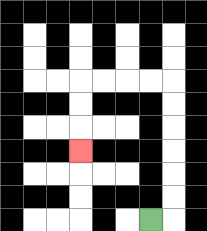{'start': '[6, 9]', 'end': '[3, 6]', 'path_directions': 'R,U,U,U,U,U,U,L,L,L,L,D,D,D', 'path_coordinates': '[[6, 9], [7, 9], [7, 8], [7, 7], [7, 6], [7, 5], [7, 4], [7, 3], [6, 3], [5, 3], [4, 3], [3, 3], [3, 4], [3, 5], [3, 6]]'}